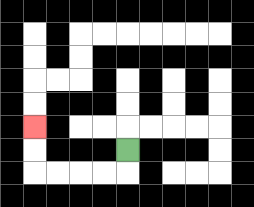{'start': '[5, 6]', 'end': '[1, 5]', 'path_directions': 'D,L,L,L,L,U,U', 'path_coordinates': '[[5, 6], [5, 7], [4, 7], [3, 7], [2, 7], [1, 7], [1, 6], [1, 5]]'}